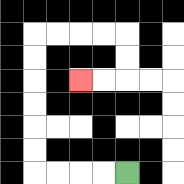{'start': '[5, 7]', 'end': '[3, 3]', 'path_directions': 'L,L,L,L,U,U,U,U,U,U,R,R,R,R,D,D,L,L', 'path_coordinates': '[[5, 7], [4, 7], [3, 7], [2, 7], [1, 7], [1, 6], [1, 5], [1, 4], [1, 3], [1, 2], [1, 1], [2, 1], [3, 1], [4, 1], [5, 1], [5, 2], [5, 3], [4, 3], [3, 3]]'}